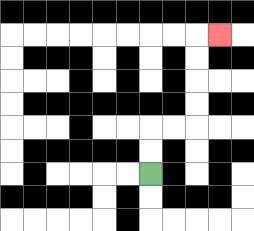{'start': '[6, 7]', 'end': '[9, 1]', 'path_directions': 'U,U,R,R,U,U,U,U,R', 'path_coordinates': '[[6, 7], [6, 6], [6, 5], [7, 5], [8, 5], [8, 4], [8, 3], [8, 2], [8, 1], [9, 1]]'}